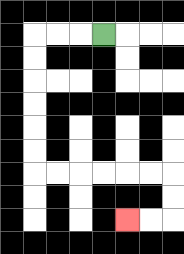{'start': '[4, 1]', 'end': '[5, 9]', 'path_directions': 'L,L,L,D,D,D,D,D,D,R,R,R,R,R,R,D,D,L,L', 'path_coordinates': '[[4, 1], [3, 1], [2, 1], [1, 1], [1, 2], [1, 3], [1, 4], [1, 5], [1, 6], [1, 7], [2, 7], [3, 7], [4, 7], [5, 7], [6, 7], [7, 7], [7, 8], [7, 9], [6, 9], [5, 9]]'}